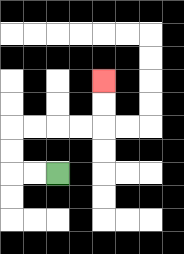{'start': '[2, 7]', 'end': '[4, 3]', 'path_directions': 'L,L,U,U,R,R,R,R,U,U', 'path_coordinates': '[[2, 7], [1, 7], [0, 7], [0, 6], [0, 5], [1, 5], [2, 5], [3, 5], [4, 5], [4, 4], [4, 3]]'}